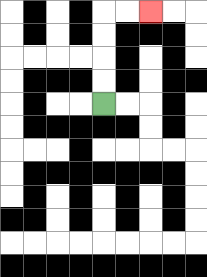{'start': '[4, 4]', 'end': '[6, 0]', 'path_directions': 'U,U,U,U,R,R', 'path_coordinates': '[[4, 4], [4, 3], [4, 2], [4, 1], [4, 0], [5, 0], [6, 0]]'}